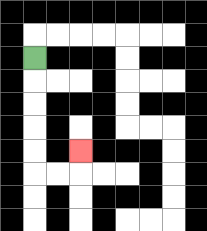{'start': '[1, 2]', 'end': '[3, 6]', 'path_directions': 'D,D,D,D,D,R,R,U', 'path_coordinates': '[[1, 2], [1, 3], [1, 4], [1, 5], [1, 6], [1, 7], [2, 7], [3, 7], [3, 6]]'}